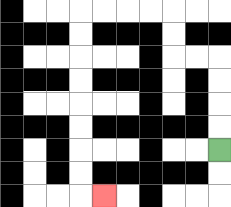{'start': '[9, 6]', 'end': '[4, 8]', 'path_directions': 'U,U,U,U,L,L,U,U,L,L,L,L,D,D,D,D,D,D,D,D,R', 'path_coordinates': '[[9, 6], [9, 5], [9, 4], [9, 3], [9, 2], [8, 2], [7, 2], [7, 1], [7, 0], [6, 0], [5, 0], [4, 0], [3, 0], [3, 1], [3, 2], [3, 3], [3, 4], [3, 5], [3, 6], [3, 7], [3, 8], [4, 8]]'}